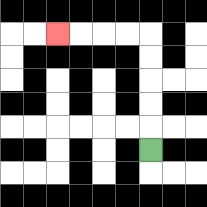{'start': '[6, 6]', 'end': '[2, 1]', 'path_directions': 'U,U,U,U,U,L,L,L,L', 'path_coordinates': '[[6, 6], [6, 5], [6, 4], [6, 3], [6, 2], [6, 1], [5, 1], [4, 1], [3, 1], [2, 1]]'}